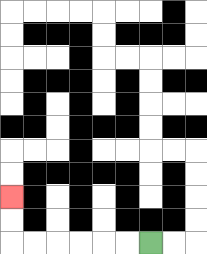{'start': '[6, 10]', 'end': '[0, 8]', 'path_directions': 'L,L,L,L,L,L,U,U', 'path_coordinates': '[[6, 10], [5, 10], [4, 10], [3, 10], [2, 10], [1, 10], [0, 10], [0, 9], [0, 8]]'}